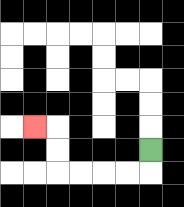{'start': '[6, 6]', 'end': '[1, 5]', 'path_directions': 'D,L,L,L,L,U,U,L', 'path_coordinates': '[[6, 6], [6, 7], [5, 7], [4, 7], [3, 7], [2, 7], [2, 6], [2, 5], [1, 5]]'}